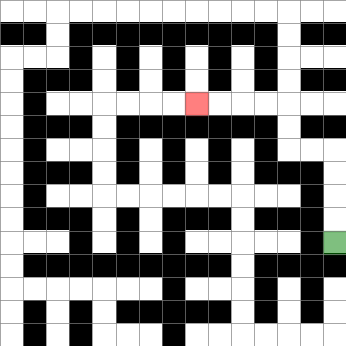{'start': '[14, 10]', 'end': '[8, 4]', 'path_directions': 'U,U,U,U,L,L,U,U,L,L,L,L', 'path_coordinates': '[[14, 10], [14, 9], [14, 8], [14, 7], [14, 6], [13, 6], [12, 6], [12, 5], [12, 4], [11, 4], [10, 4], [9, 4], [8, 4]]'}